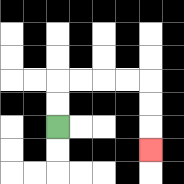{'start': '[2, 5]', 'end': '[6, 6]', 'path_directions': 'U,U,R,R,R,R,D,D,D', 'path_coordinates': '[[2, 5], [2, 4], [2, 3], [3, 3], [4, 3], [5, 3], [6, 3], [6, 4], [6, 5], [6, 6]]'}